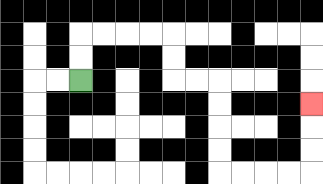{'start': '[3, 3]', 'end': '[13, 4]', 'path_directions': 'U,U,R,R,R,R,D,D,R,R,D,D,D,D,R,R,R,R,U,U,U', 'path_coordinates': '[[3, 3], [3, 2], [3, 1], [4, 1], [5, 1], [6, 1], [7, 1], [7, 2], [7, 3], [8, 3], [9, 3], [9, 4], [9, 5], [9, 6], [9, 7], [10, 7], [11, 7], [12, 7], [13, 7], [13, 6], [13, 5], [13, 4]]'}